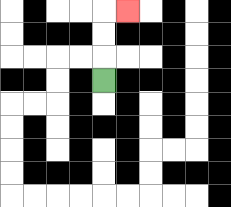{'start': '[4, 3]', 'end': '[5, 0]', 'path_directions': 'U,U,U,R', 'path_coordinates': '[[4, 3], [4, 2], [4, 1], [4, 0], [5, 0]]'}